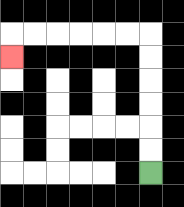{'start': '[6, 7]', 'end': '[0, 2]', 'path_directions': 'U,U,U,U,U,U,L,L,L,L,L,L,D', 'path_coordinates': '[[6, 7], [6, 6], [6, 5], [6, 4], [6, 3], [6, 2], [6, 1], [5, 1], [4, 1], [3, 1], [2, 1], [1, 1], [0, 1], [0, 2]]'}